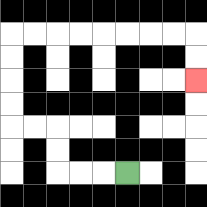{'start': '[5, 7]', 'end': '[8, 3]', 'path_directions': 'L,L,L,U,U,L,L,U,U,U,U,R,R,R,R,R,R,R,R,D,D', 'path_coordinates': '[[5, 7], [4, 7], [3, 7], [2, 7], [2, 6], [2, 5], [1, 5], [0, 5], [0, 4], [0, 3], [0, 2], [0, 1], [1, 1], [2, 1], [3, 1], [4, 1], [5, 1], [6, 1], [7, 1], [8, 1], [8, 2], [8, 3]]'}